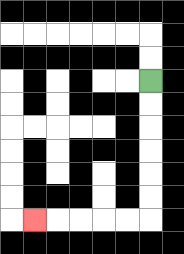{'start': '[6, 3]', 'end': '[1, 9]', 'path_directions': 'D,D,D,D,D,D,L,L,L,L,L', 'path_coordinates': '[[6, 3], [6, 4], [6, 5], [6, 6], [6, 7], [6, 8], [6, 9], [5, 9], [4, 9], [3, 9], [2, 9], [1, 9]]'}